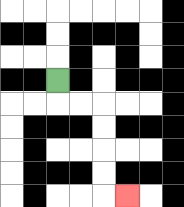{'start': '[2, 3]', 'end': '[5, 8]', 'path_directions': 'D,R,R,D,D,D,D,R', 'path_coordinates': '[[2, 3], [2, 4], [3, 4], [4, 4], [4, 5], [4, 6], [4, 7], [4, 8], [5, 8]]'}